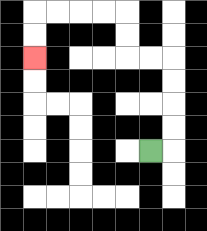{'start': '[6, 6]', 'end': '[1, 2]', 'path_directions': 'R,U,U,U,U,L,L,U,U,L,L,L,L,D,D', 'path_coordinates': '[[6, 6], [7, 6], [7, 5], [7, 4], [7, 3], [7, 2], [6, 2], [5, 2], [5, 1], [5, 0], [4, 0], [3, 0], [2, 0], [1, 0], [1, 1], [1, 2]]'}